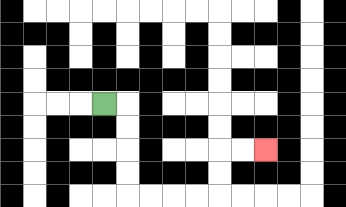{'start': '[4, 4]', 'end': '[11, 6]', 'path_directions': 'R,D,D,D,D,R,R,R,R,U,U,R,R', 'path_coordinates': '[[4, 4], [5, 4], [5, 5], [5, 6], [5, 7], [5, 8], [6, 8], [7, 8], [8, 8], [9, 8], [9, 7], [9, 6], [10, 6], [11, 6]]'}